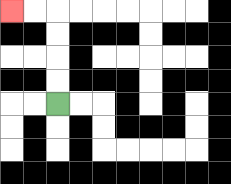{'start': '[2, 4]', 'end': '[0, 0]', 'path_directions': 'U,U,U,U,L,L', 'path_coordinates': '[[2, 4], [2, 3], [2, 2], [2, 1], [2, 0], [1, 0], [0, 0]]'}